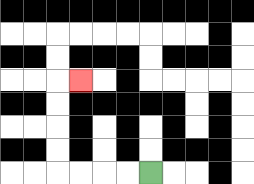{'start': '[6, 7]', 'end': '[3, 3]', 'path_directions': 'L,L,L,L,U,U,U,U,R', 'path_coordinates': '[[6, 7], [5, 7], [4, 7], [3, 7], [2, 7], [2, 6], [2, 5], [2, 4], [2, 3], [3, 3]]'}